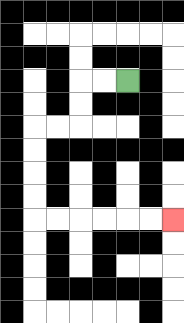{'start': '[5, 3]', 'end': '[7, 9]', 'path_directions': 'L,L,D,D,L,L,D,D,D,D,R,R,R,R,R,R', 'path_coordinates': '[[5, 3], [4, 3], [3, 3], [3, 4], [3, 5], [2, 5], [1, 5], [1, 6], [1, 7], [1, 8], [1, 9], [2, 9], [3, 9], [4, 9], [5, 9], [6, 9], [7, 9]]'}